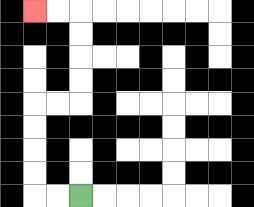{'start': '[3, 8]', 'end': '[1, 0]', 'path_directions': 'L,L,U,U,U,U,R,R,U,U,U,U,L,L', 'path_coordinates': '[[3, 8], [2, 8], [1, 8], [1, 7], [1, 6], [1, 5], [1, 4], [2, 4], [3, 4], [3, 3], [3, 2], [3, 1], [3, 0], [2, 0], [1, 0]]'}